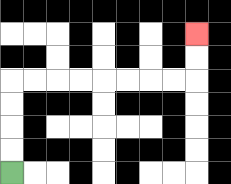{'start': '[0, 7]', 'end': '[8, 1]', 'path_directions': 'U,U,U,U,R,R,R,R,R,R,R,R,U,U', 'path_coordinates': '[[0, 7], [0, 6], [0, 5], [0, 4], [0, 3], [1, 3], [2, 3], [3, 3], [4, 3], [5, 3], [6, 3], [7, 3], [8, 3], [8, 2], [8, 1]]'}